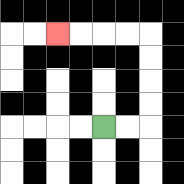{'start': '[4, 5]', 'end': '[2, 1]', 'path_directions': 'R,R,U,U,U,U,L,L,L,L', 'path_coordinates': '[[4, 5], [5, 5], [6, 5], [6, 4], [6, 3], [6, 2], [6, 1], [5, 1], [4, 1], [3, 1], [2, 1]]'}